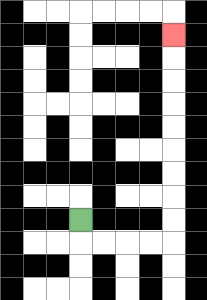{'start': '[3, 9]', 'end': '[7, 1]', 'path_directions': 'D,R,R,R,R,U,U,U,U,U,U,U,U,U', 'path_coordinates': '[[3, 9], [3, 10], [4, 10], [5, 10], [6, 10], [7, 10], [7, 9], [7, 8], [7, 7], [7, 6], [7, 5], [7, 4], [7, 3], [7, 2], [7, 1]]'}